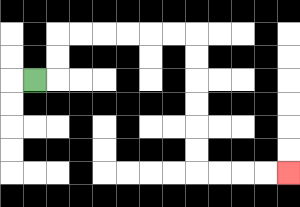{'start': '[1, 3]', 'end': '[12, 7]', 'path_directions': 'R,U,U,R,R,R,R,R,R,D,D,D,D,D,D,R,R,R,R', 'path_coordinates': '[[1, 3], [2, 3], [2, 2], [2, 1], [3, 1], [4, 1], [5, 1], [6, 1], [7, 1], [8, 1], [8, 2], [8, 3], [8, 4], [8, 5], [8, 6], [8, 7], [9, 7], [10, 7], [11, 7], [12, 7]]'}